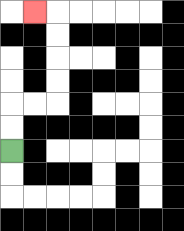{'start': '[0, 6]', 'end': '[1, 0]', 'path_directions': 'U,U,R,R,U,U,U,U,L', 'path_coordinates': '[[0, 6], [0, 5], [0, 4], [1, 4], [2, 4], [2, 3], [2, 2], [2, 1], [2, 0], [1, 0]]'}